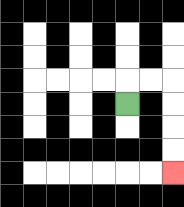{'start': '[5, 4]', 'end': '[7, 7]', 'path_directions': 'U,R,R,D,D,D,D', 'path_coordinates': '[[5, 4], [5, 3], [6, 3], [7, 3], [7, 4], [7, 5], [7, 6], [7, 7]]'}